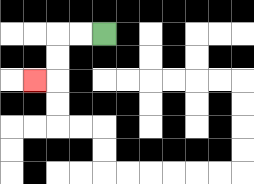{'start': '[4, 1]', 'end': '[1, 3]', 'path_directions': 'L,L,D,D,L', 'path_coordinates': '[[4, 1], [3, 1], [2, 1], [2, 2], [2, 3], [1, 3]]'}